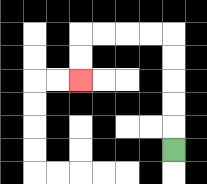{'start': '[7, 6]', 'end': '[3, 3]', 'path_directions': 'U,U,U,U,U,L,L,L,L,D,D', 'path_coordinates': '[[7, 6], [7, 5], [7, 4], [7, 3], [7, 2], [7, 1], [6, 1], [5, 1], [4, 1], [3, 1], [3, 2], [3, 3]]'}